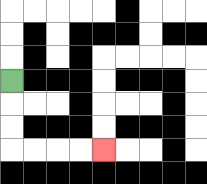{'start': '[0, 3]', 'end': '[4, 6]', 'path_directions': 'D,D,D,R,R,R,R', 'path_coordinates': '[[0, 3], [0, 4], [0, 5], [0, 6], [1, 6], [2, 6], [3, 6], [4, 6]]'}